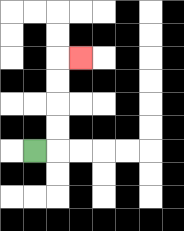{'start': '[1, 6]', 'end': '[3, 2]', 'path_directions': 'R,U,U,U,U,R', 'path_coordinates': '[[1, 6], [2, 6], [2, 5], [2, 4], [2, 3], [2, 2], [3, 2]]'}